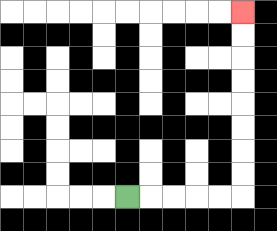{'start': '[5, 8]', 'end': '[10, 0]', 'path_directions': 'R,R,R,R,R,U,U,U,U,U,U,U,U', 'path_coordinates': '[[5, 8], [6, 8], [7, 8], [8, 8], [9, 8], [10, 8], [10, 7], [10, 6], [10, 5], [10, 4], [10, 3], [10, 2], [10, 1], [10, 0]]'}